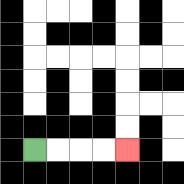{'start': '[1, 6]', 'end': '[5, 6]', 'path_directions': 'R,R,R,R', 'path_coordinates': '[[1, 6], [2, 6], [3, 6], [4, 6], [5, 6]]'}